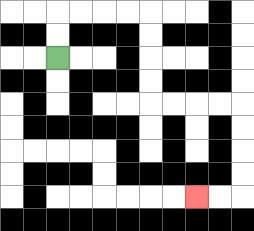{'start': '[2, 2]', 'end': '[8, 8]', 'path_directions': 'U,U,R,R,R,R,D,D,D,D,R,R,R,R,D,D,D,D,L,L', 'path_coordinates': '[[2, 2], [2, 1], [2, 0], [3, 0], [4, 0], [5, 0], [6, 0], [6, 1], [6, 2], [6, 3], [6, 4], [7, 4], [8, 4], [9, 4], [10, 4], [10, 5], [10, 6], [10, 7], [10, 8], [9, 8], [8, 8]]'}